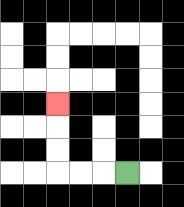{'start': '[5, 7]', 'end': '[2, 4]', 'path_directions': 'L,L,L,U,U,U', 'path_coordinates': '[[5, 7], [4, 7], [3, 7], [2, 7], [2, 6], [2, 5], [2, 4]]'}